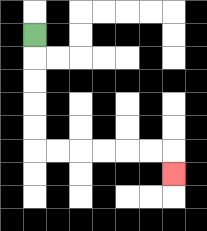{'start': '[1, 1]', 'end': '[7, 7]', 'path_directions': 'D,D,D,D,D,R,R,R,R,R,R,D', 'path_coordinates': '[[1, 1], [1, 2], [1, 3], [1, 4], [1, 5], [1, 6], [2, 6], [3, 6], [4, 6], [5, 6], [6, 6], [7, 6], [7, 7]]'}